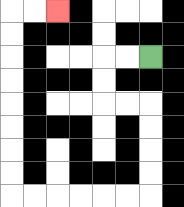{'start': '[6, 2]', 'end': '[2, 0]', 'path_directions': 'L,L,D,D,R,R,D,D,D,D,L,L,L,L,L,L,U,U,U,U,U,U,U,U,R,R', 'path_coordinates': '[[6, 2], [5, 2], [4, 2], [4, 3], [4, 4], [5, 4], [6, 4], [6, 5], [6, 6], [6, 7], [6, 8], [5, 8], [4, 8], [3, 8], [2, 8], [1, 8], [0, 8], [0, 7], [0, 6], [0, 5], [0, 4], [0, 3], [0, 2], [0, 1], [0, 0], [1, 0], [2, 0]]'}